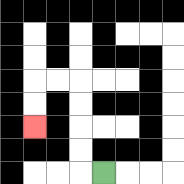{'start': '[4, 7]', 'end': '[1, 5]', 'path_directions': 'L,U,U,U,U,L,L,D,D', 'path_coordinates': '[[4, 7], [3, 7], [3, 6], [3, 5], [3, 4], [3, 3], [2, 3], [1, 3], [1, 4], [1, 5]]'}